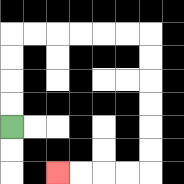{'start': '[0, 5]', 'end': '[2, 7]', 'path_directions': 'U,U,U,U,R,R,R,R,R,R,D,D,D,D,D,D,L,L,L,L', 'path_coordinates': '[[0, 5], [0, 4], [0, 3], [0, 2], [0, 1], [1, 1], [2, 1], [3, 1], [4, 1], [5, 1], [6, 1], [6, 2], [6, 3], [6, 4], [6, 5], [6, 6], [6, 7], [5, 7], [4, 7], [3, 7], [2, 7]]'}